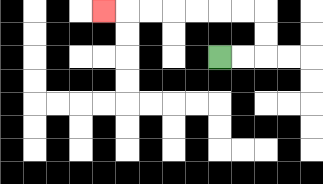{'start': '[9, 2]', 'end': '[4, 0]', 'path_directions': 'R,R,U,U,L,L,L,L,L,L,L', 'path_coordinates': '[[9, 2], [10, 2], [11, 2], [11, 1], [11, 0], [10, 0], [9, 0], [8, 0], [7, 0], [6, 0], [5, 0], [4, 0]]'}